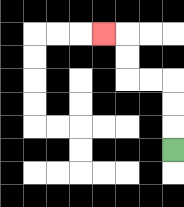{'start': '[7, 6]', 'end': '[4, 1]', 'path_directions': 'U,U,U,L,L,U,U,L', 'path_coordinates': '[[7, 6], [7, 5], [7, 4], [7, 3], [6, 3], [5, 3], [5, 2], [5, 1], [4, 1]]'}